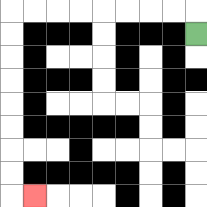{'start': '[8, 1]', 'end': '[1, 8]', 'path_directions': 'U,L,L,L,L,L,L,L,L,D,D,D,D,D,D,D,D,R', 'path_coordinates': '[[8, 1], [8, 0], [7, 0], [6, 0], [5, 0], [4, 0], [3, 0], [2, 0], [1, 0], [0, 0], [0, 1], [0, 2], [0, 3], [0, 4], [0, 5], [0, 6], [0, 7], [0, 8], [1, 8]]'}